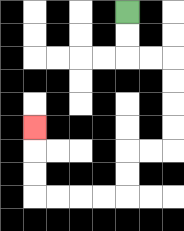{'start': '[5, 0]', 'end': '[1, 5]', 'path_directions': 'D,D,R,R,D,D,D,D,L,L,D,D,L,L,L,L,U,U,U', 'path_coordinates': '[[5, 0], [5, 1], [5, 2], [6, 2], [7, 2], [7, 3], [7, 4], [7, 5], [7, 6], [6, 6], [5, 6], [5, 7], [5, 8], [4, 8], [3, 8], [2, 8], [1, 8], [1, 7], [1, 6], [1, 5]]'}